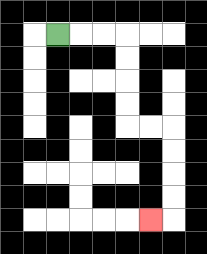{'start': '[2, 1]', 'end': '[6, 9]', 'path_directions': 'R,R,R,D,D,D,D,R,R,D,D,D,D,L', 'path_coordinates': '[[2, 1], [3, 1], [4, 1], [5, 1], [5, 2], [5, 3], [5, 4], [5, 5], [6, 5], [7, 5], [7, 6], [7, 7], [7, 8], [7, 9], [6, 9]]'}